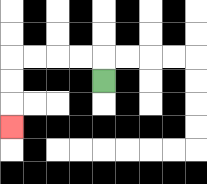{'start': '[4, 3]', 'end': '[0, 5]', 'path_directions': 'U,L,L,L,L,D,D,D', 'path_coordinates': '[[4, 3], [4, 2], [3, 2], [2, 2], [1, 2], [0, 2], [0, 3], [0, 4], [0, 5]]'}